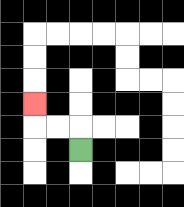{'start': '[3, 6]', 'end': '[1, 4]', 'path_directions': 'U,L,L,U', 'path_coordinates': '[[3, 6], [3, 5], [2, 5], [1, 5], [1, 4]]'}